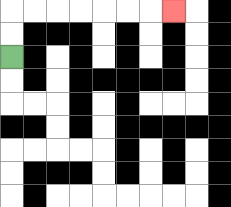{'start': '[0, 2]', 'end': '[7, 0]', 'path_directions': 'U,U,R,R,R,R,R,R,R', 'path_coordinates': '[[0, 2], [0, 1], [0, 0], [1, 0], [2, 0], [3, 0], [4, 0], [5, 0], [6, 0], [7, 0]]'}